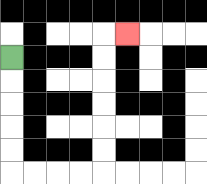{'start': '[0, 2]', 'end': '[5, 1]', 'path_directions': 'D,D,D,D,D,R,R,R,R,U,U,U,U,U,U,R', 'path_coordinates': '[[0, 2], [0, 3], [0, 4], [0, 5], [0, 6], [0, 7], [1, 7], [2, 7], [3, 7], [4, 7], [4, 6], [4, 5], [4, 4], [4, 3], [4, 2], [4, 1], [5, 1]]'}